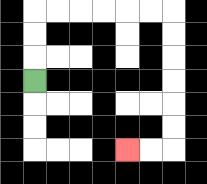{'start': '[1, 3]', 'end': '[5, 6]', 'path_directions': 'U,U,U,R,R,R,R,R,R,D,D,D,D,D,D,L,L', 'path_coordinates': '[[1, 3], [1, 2], [1, 1], [1, 0], [2, 0], [3, 0], [4, 0], [5, 0], [6, 0], [7, 0], [7, 1], [7, 2], [7, 3], [7, 4], [7, 5], [7, 6], [6, 6], [5, 6]]'}